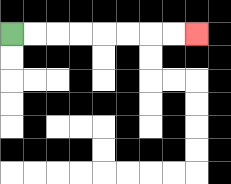{'start': '[0, 1]', 'end': '[8, 1]', 'path_directions': 'R,R,R,R,R,R,R,R', 'path_coordinates': '[[0, 1], [1, 1], [2, 1], [3, 1], [4, 1], [5, 1], [6, 1], [7, 1], [8, 1]]'}